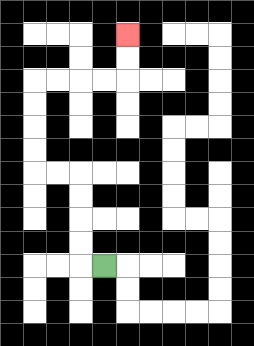{'start': '[4, 11]', 'end': '[5, 1]', 'path_directions': 'L,U,U,U,U,L,L,U,U,U,U,R,R,R,R,U,U', 'path_coordinates': '[[4, 11], [3, 11], [3, 10], [3, 9], [3, 8], [3, 7], [2, 7], [1, 7], [1, 6], [1, 5], [1, 4], [1, 3], [2, 3], [3, 3], [4, 3], [5, 3], [5, 2], [5, 1]]'}